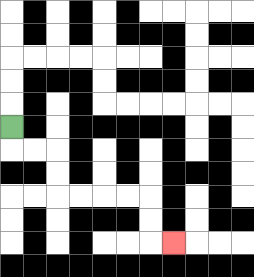{'start': '[0, 5]', 'end': '[7, 10]', 'path_directions': 'D,R,R,D,D,R,R,R,R,D,D,R', 'path_coordinates': '[[0, 5], [0, 6], [1, 6], [2, 6], [2, 7], [2, 8], [3, 8], [4, 8], [5, 8], [6, 8], [6, 9], [6, 10], [7, 10]]'}